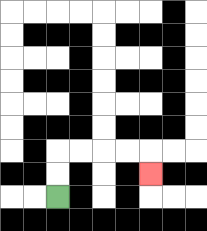{'start': '[2, 8]', 'end': '[6, 7]', 'path_directions': 'U,U,R,R,R,R,D', 'path_coordinates': '[[2, 8], [2, 7], [2, 6], [3, 6], [4, 6], [5, 6], [6, 6], [6, 7]]'}